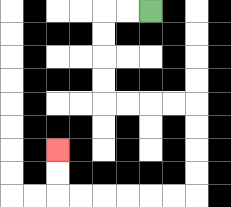{'start': '[6, 0]', 'end': '[2, 6]', 'path_directions': 'L,L,D,D,D,D,R,R,R,R,D,D,D,D,L,L,L,L,L,L,U,U', 'path_coordinates': '[[6, 0], [5, 0], [4, 0], [4, 1], [4, 2], [4, 3], [4, 4], [5, 4], [6, 4], [7, 4], [8, 4], [8, 5], [8, 6], [8, 7], [8, 8], [7, 8], [6, 8], [5, 8], [4, 8], [3, 8], [2, 8], [2, 7], [2, 6]]'}